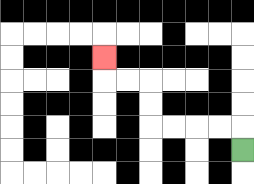{'start': '[10, 6]', 'end': '[4, 2]', 'path_directions': 'U,L,L,L,L,U,U,L,L,U', 'path_coordinates': '[[10, 6], [10, 5], [9, 5], [8, 5], [7, 5], [6, 5], [6, 4], [6, 3], [5, 3], [4, 3], [4, 2]]'}